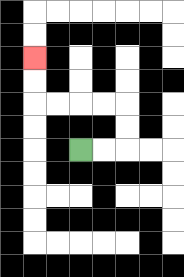{'start': '[3, 6]', 'end': '[1, 2]', 'path_directions': 'R,R,U,U,L,L,L,L,U,U', 'path_coordinates': '[[3, 6], [4, 6], [5, 6], [5, 5], [5, 4], [4, 4], [3, 4], [2, 4], [1, 4], [1, 3], [1, 2]]'}